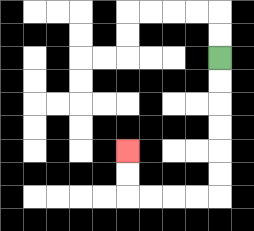{'start': '[9, 2]', 'end': '[5, 6]', 'path_directions': 'D,D,D,D,D,D,L,L,L,L,U,U', 'path_coordinates': '[[9, 2], [9, 3], [9, 4], [9, 5], [9, 6], [9, 7], [9, 8], [8, 8], [7, 8], [6, 8], [5, 8], [5, 7], [5, 6]]'}